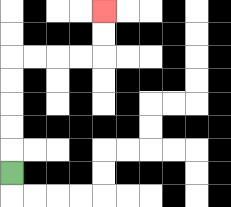{'start': '[0, 7]', 'end': '[4, 0]', 'path_directions': 'U,U,U,U,U,R,R,R,R,U,U', 'path_coordinates': '[[0, 7], [0, 6], [0, 5], [0, 4], [0, 3], [0, 2], [1, 2], [2, 2], [3, 2], [4, 2], [4, 1], [4, 0]]'}